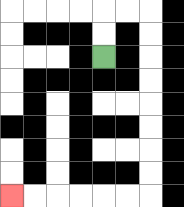{'start': '[4, 2]', 'end': '[0, 8]', 'path_directions': 'U,U,R,R,D,D,D,D,D,D,D,D,L,L,L,L,L,L', 'path_coordinates': '[[4, 2], [4, 1], [4, 0], [5, 0], [6, 0], [6, 1], [6, 2], [6, 3], [6, 4], [6, 5], [6, 6], [6, 7], [6, 8], [5, 8], [4, 8], [3, 8], [2, 8], [1, 8], [0, 8]]'}